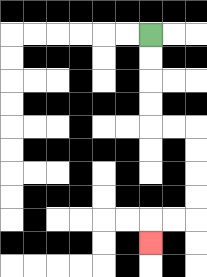{'start': '[6, 1]', 'end': '[6, 10]', 'path_directions': 'D,D,D,D,R,R,D,D,D,D,L,L,D', 'path_coordinates': '[[6, 1], [6, 2], [6, 3], [6, 4], [6, 5], [7, 5], [8, 5], [8, 6], [8, 7], [8, 8], [8, 9], [7, 9], [6, 9], [6, 10]]'}